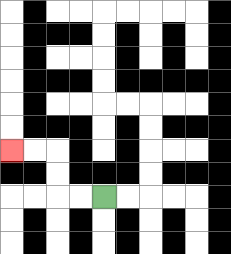{'start': '[4, 8]', 'end': '[0, 6]', 'path_directions': 'L,L,U,U,L,L', 'path_coordinates': '[[4, 8], [3, 8], [2, 8], [2, 7], [2, 6], [1, 6], [0, 6]]'}